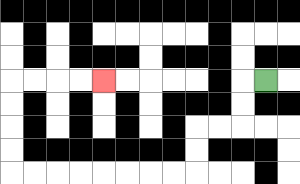{'start': '[11, 3]', 'end': '[4, 3]', 'path_directions': 'L,D,D,L,L,D,D,L,L,L,L,L,L,L,L,U,U,U,U,R,R,R,R', 'path_coordinates': '[[11, 3], [10, 3], [10, 4], [10, 5], [9, 5], [8, 5], [8, 6], [8, 7], [7, 7], [6, 7], [5, 7], [4, 7], [3, 7], [2, 7], [1, 7], [0, 7], [0, 6], [0, 5], [0, 4], [0, 3], [1, 3], [2, 3], [3, 3], [4, 3]]'}